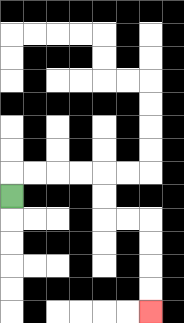{'start': '[0, 8]', 'end': '[6, 13]', 'path_directions': 'U,R,R,R,R,D,D,R,R,D,D,D,D', 'path_coordinates': '[[0, 8], [0, 7], [1, 7], [2, 7], [3, 7], [4, 7], [4, 8], [4, 9], [5, 9], [6, 9], [6, 10], [6, 11], [6, 12], [6, 13]]'}